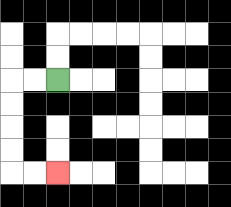{'start': '[2, 3]', 'end': '[2, 7]', 'path_directions': 'L,L,D,D,D,D,R,R', 'path_coordinates': '[[2, 3], [1, 3], [0, 3], [0, 4], [0, 5], [0, 6], [0, 7], [1, 7], [2, 7]]'}